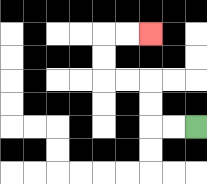{'start': '[8, 5]', 'end': '[6, 1]', 'path_directions': 'L,L,U,U,L,L,U,U,R,R', 'path_coordinates': '[[8, 5], [7, 5], [6, 5], [6, 4], [6, 3], [5, 3], [4, 3], [4, 2], [4, 1], [5, 1], [6, 1]]'}